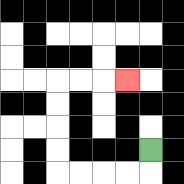{'start': '[6, 6]', 'end': '[5, 3]', 'path_directions': 'D,L,L,L,L,U,U,U,U,R,R,R', 'path_coordinates': '[[6, 6], [6, 7], [5, 7], [4, 7], [3, 7], [2, 7], [2, 6], [2, 5], [2, 4], [2, 3], [3, 3], [4, 3], [5, 3]]'}